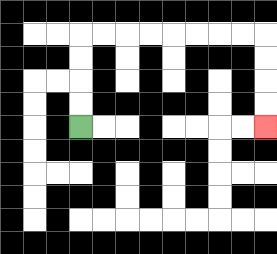{'start': '[3, 5]', 'end': '[11, 5]', 'path_directions': 'U,U,U,U,R,R,R,R,R,R,R,R,D,D,D,D', 'path_coordinates': '[[3, 5], [3, 4], [3, 3], [3, 2], [3, 1], [4, 1], [5, 1], [6, 1], [7, 1], [8, 1], [9, 1], [10, 1], [11, 1], [11, 2], [11, 3], [11, 4], [11, 5]]'}